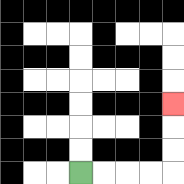{'start': '[3, 7]', 'end': '[7, 4]', 'path_directions': 'R,R,R,R,U,U,U', 'path_coordinates': '[[3, 7], [4, 7], [5, 7], [6, 7], [7, 7], [7, 6], [7, 5], [7, 4]]'}